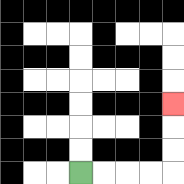{'start': '[3, 7]', 'end': '[7, 4]', 'path_directions': 'R,R,R,R,U,U,U', 'path_coordinates': '[[3, 7], [4, 7], [5, 7], [6, 7], [7, 7], [7, 6], [7, 5], [7, 4]]'}